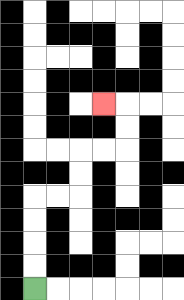{'start': '[1, 12]', 'end': '[4, 4]', 'path_directions': 'U,U,U,U,R,R,U,U,R,R,U,U,L', 'path_coordinates': '[[1, 12], [1, 11], [1, 10], [1, 9], [1, 8], [2, 8], [3, 8], [3, 7], [3, 6], [4, 6], [5, 6], [5, 5], [5, 4], [4, 4]]'}